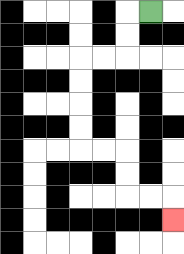{'start': '[6, 0]', 'end': '[7, 9]', 'path_directions': 'L,D,D,L,L,D,D,D,D,R,R,D,D,R,R,D', 'path_coordinates': '[[6, 0], [5, 0], [5, 1], [5, 2], [4, 2], [3, 2], [3, 3], [3, 4], [3, 5], [3, 6], [4, 6], [5, 6], [5, 7], [5, 8], [6, 8], [7, 8], [7, 9]]'}